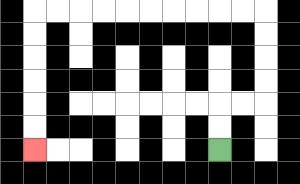{'start': '[9, 6]', 'end': '[1, 6]', 'path_directions': 'U,U,R,R,U,U,U,U,L,L,L,L,L,L,L,L,L,L,D,D,D,D,D,D', 'path_coordinates': '[[9, 6], [9, 5], [9, 4], [10, 4], [11, 4], [11, 3], [11, 2], [11, 1], [11, 0], [10, 0], [9, 0], [8, 0], [7, 0], [6, 0], [5, 0], [4, 0], [3, 0], [2, 0], [1, 0], [1, 1], [1, 2], [1, 3], [1, 4], [1, 5], [1, 6]]'}